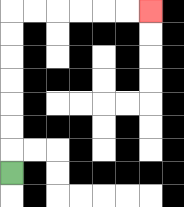{'start': '[0, 7]', 'end': '[6, 0]', 'path_directions': 'U,U,U,U,U,U,U,R,R,R,R,R,R', 'path_coordinates': '[[0, 7], [0, 6], [0, 5], [0, 4], [0, 3], [0, 2], [0, 1], [0, 0], [1, 0], [2, 0], [3, 0], [4, 0], [5, 0], [6, 0]]'}